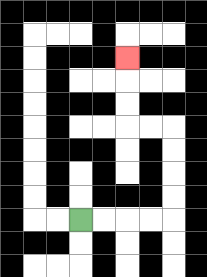{'start': '[3, 9]', 'end': '[5, 2]', 'path_directions': 'R,R,R,R,U,U,U,U,L,L,U,U,U', 'path_coordinates': '[[3, 9], [4, 9], [5, 9], [6, 9], [7, 9], [7, 8], [7, 7], [7, 6], [7, 5], [6, 5], [5, 5], [5, 4], [5, 3], [5, 2]]'}